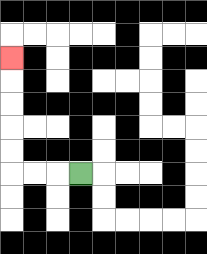{'start': '[3, 7]', 'end': '[0, 2]', 'path_directions': 'L,L,L,U,U,U,U,U', 'path_coordinates': '[[3, 7], [2, 7], [1, 7], [0, 7], [0, 6], [0, 5], [0, 4], [0, 3], [0, 2]]'}